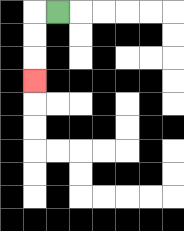{'start': '[2, 0]', 'end': '[1, 3]', 'path_directions': 'L,D,D,D', 'path_coordinates': '[[2, 0], [1, 0], [1, 1], [1, 2], [1, 3]]'}